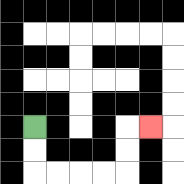{'start': '[1, 5]', 'end': '[6, 5]', 'path_directions': 'D,D,R,R,R,R,U,U,R', 'path_coordinates': '[[1, 5], [1, 6], [1, 7], [2, 7], [3, 7], [4, 7], [5, 7], [5, 6], [5, 5], [6, 5]]'}